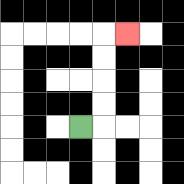{'start': '[3, 5]', 'end': '[5, 1]', 'path_directions': 'R,U,U,U,U,R', 'path_coordinates': '[[3, 5], [4, 5], [4, 4], [4, 3], [4, 2], [4, 1], [5, 1]]'}